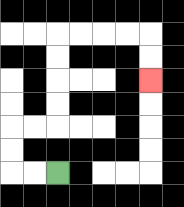{'start': '[2, 7]', 'end': '[6, 3]', 'path_directions': 'L,L,U,U,R,R,U,U,U,U,R,R,R,R,D,D', 'path_coordinates': '[[2, 7], [1, 7], [0, 7], [0, 6], [0, 5], [1, 5], [2, 5], [2, 4], [2, 3], [2, 2], [2, 1], [3, 1], [4, 1], [5, 1], [6, 1], [6, 2], [6, 3]]'}